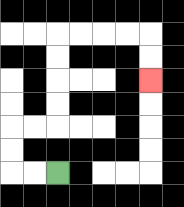{'start': '[2, 7]', 'end': '[6, 3]', 'path_directions': 'L,L,U,U,R,R,U,U,U,U,R,R,R,R,D,D', 'path_coordinates': '[[2, 7], [1, 7], [0, 7], [0, 6], [0, 5], [1, 5], [2, 5], [2, 4], [2, 3], [2, 2], [2, 1], [3, 1], [4, 1], [5, 1], [6, 1], [6, 2], [6, 3]]'}